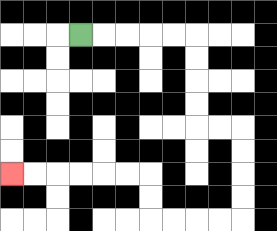{'start': '[3, 1]', 'end': '[0, 7]', 'path_directions': 'R,R,R,R,R,D,D,D,D,R,R,D,D,D,D,L,L,L,L,U,U,L,L,L,L,L,L', 'path_coordinates': '[[3, 1], [4, 1], [5, 1], [6, 1], [7, 1], [8, 1], [8, 2], [8, 3], [8, 4], [8, 5], [9, 5], [10, 5], [10, 6], [10, 7], [10, 8], [10, 9], [9, 9], [8, 9], [7, 9], [6, 9], [6, 8], [6, 7], [5, 7], [4, 7], [3, 7], [2, 7], [1, 7], [0, 7]]'}